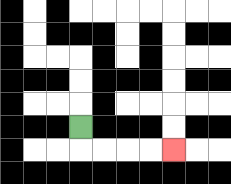{'start': '[3, 5]', 'end': '[7, 6]', 'path_directions': 'D,R,R,R,R', 'path_coordinates': '[[3, 5], [3, 6], [4, 6], [5, 6], [6, 6], [7, 6]]'}